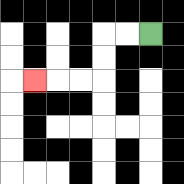{'start': '[6, 1]', 'end': '[1, 3]', 'path_directions': 'L,L,D,D,L,L,L', 'path_coordinates': '[[6, 1], [5, 1], [4, 1], [4, 2], [4, 3], [3, 3], [2, 3], [1, 3]]'}